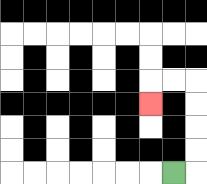{'start': '[7, 7]', 'end': '[6, 4]', 'path_directions': 'R,U,U,U,U,L,L,D', 'path_coordinates': '[[7, 7], [8, 7], [8, 6], [8, 5], [8, 4], [8, 3], [7, 3], [6, 3], [6, 4]]'}